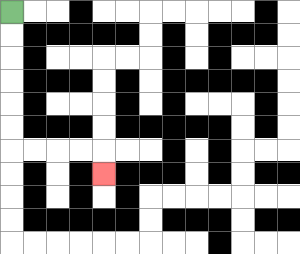{'start': '[0, 0]', 'end': '[4, 7]', 'path_directions': 'D,D,D,D,D,D,R,R,R,R,D', 'path_coordinates': '[[0, 0], [0, 1], [0, 2], [0, 3], [0, 4], [0, 5], [0, 6], [1, 6], [2, 6], [3, 6], [4, 6], [4, 7]]'}